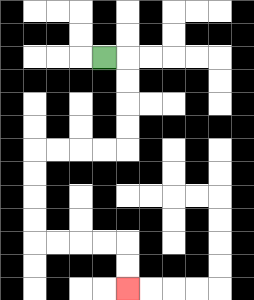{'start': '[4, 2]', 'end': '[5, 12]', 'path_directions': 'R,D,D,D,D,L,L,L,L,D,D,D,D,R,R,R,R,D,D', 'path_coordinates': '[[4, 2], [5, 2], [5, 3], [5, 4], [5, 5], [5, 6], [4, 6], [3, 6], [2, 6], [1, 6], [1, 7], [1, 8], [1, 9], [1, 10], [2, 10], [3, 10], [4, 10], [5, 10], [5, 11], [5, 12]]'}